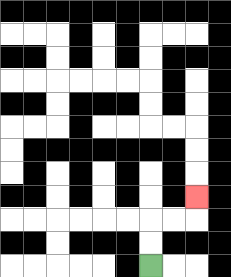{'start': '[6, 11]', 'end': '[8, 8]', 'path_directions': 'U,U,R,R,U', 'path_coordinates': '[[6, 11], [6, 10], [6, 9], [7, 9], [8, 9], [8, 8]]'}